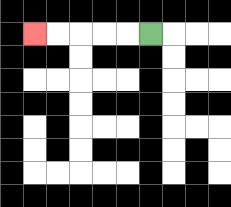{'start': '[6, 1]', 'end': '[1, 1]', 'path_directions': 'L,L,L,L,L', 'path_coordinates': '[[6, 1], [5, 1], [4, 1], [3, 1], [2, 1], [1, 1]]'}